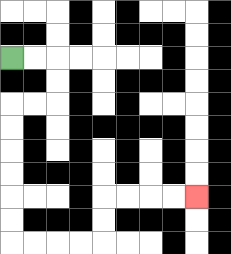{'start': '[0, 2]', 'end': '[8, 8]', 'path_directions': 'R,R,D,D,L,L,D,D,D,D,D,D,R,R,R,R,U,U,R,R,R,R', 'path_coordinates': '[[0, 2], [1, 2], [2, 2], [2, 3], [2, 4], [1, 4], [0, 4], [0, 5], [0, 6], [0, 7], [0, 8], [0, 9], [0, 10], [1, 10], [2, 10], [3, 10], [4, 10], [4, 9], [4, 8], [5, 8], [6, 8], [7, 8], [8, 8]]'}